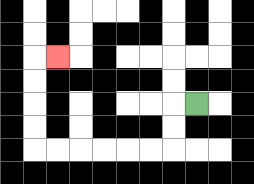{'start': '[8, 4]', 'end': '[2, 2]', 'path_directions': 'L,D,D,L,L,L,L,L,L,U,U,U,U,R', 'path_coordinates': '[[8, 4], [7, 4], [7, 5], [7, 6], [6, 6], [5, 6], [4, 6], [3, 6], [2, 6], [1, 6], [1, 5], [1, 4], [1, 3], [1, 2], [2, 2]]'}